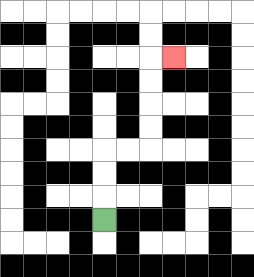{'start': '[4, 9]', 'end': '[7, 2]', 'path_directions': 'U,U,U,R,R,U,U,U,U,R', 'path_coordinates': '[[4, 9], [4, 8], [4, 7], [4, 6], [5, 6], [6, 6], [6, 5], [6, 4], [6, 3], [6, 2], [7, 2]]'}